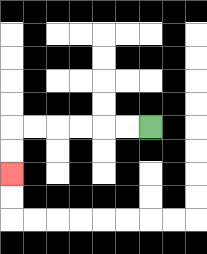{'start': '[6, 5]', 'end': '[0, 7]', 'path_directions': 'L,L,L,L,L,L,D,D', 'path_coordinates': '[[6, 5], [5, 5], [4, 5], [3, 5], [2, 5], [1, 5], [0, 5], [0, 6], [0, 7]]'}